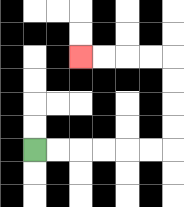{'start': '[1, 6]', 'end': '[3, 2]', 'path_directions': 'R,R,R,R,R,R,U,U,U,U,L,L,L,L', 'path_coordinates': '[[1, 6], [2, 6], [3, 6], [4, 6], [5, 6], [6, 6], [7, 6], [7, 5], [7, 4], [7, 3], [7, 2], [6, 2], [5, 2], [4, 2], [3, 2]]'}